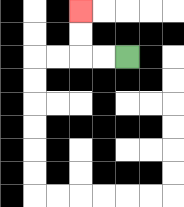{'start': '[5, 2]', 'end': '[3, 0]', 'path_directions': 'L,L,U,U', 'path_coordinates': '[[5, 2], [4, 2], [3, 2], [3, 1], [3, 0]]'}